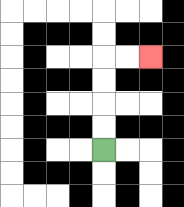{'start': '[4, 6]', 'end': '[6, 2]', 'path_directions': 'U,U,U,U,R,R', 'path_coordinates': '[[4, 6], [4, 5], [4, 4], [4, 3], [4, 2], [5, 2], [6, 2]]'}